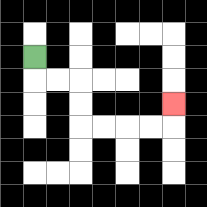{'start': '[1, 2]', 'end': '[7, 4]', 'path_directions': 'D,R,R,D,D,R,R,R,R,U', 'path_coordinates': '[[1, 2], [1, 3], [2, 3], [3, 3], [3, 4], [3, 5], [4, 5], [5, 5], [6, 5], [7, 5], [7, 4]]'}